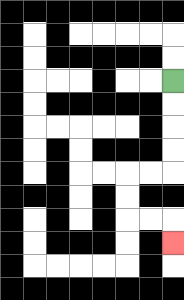{'start': '[7, 3]', 'end': '[7, 10]', 'path_directions': 'D,D,D,D,L,L,D,D,R,R,D', 'path_coordinates': '[[7, 3], [7, 4], [7, 5], [7, 6], [7, 7], [6, 7], [5, 7], [5, 8], [5, 9], [6, 9], [7, 9], [7, 10]]'}